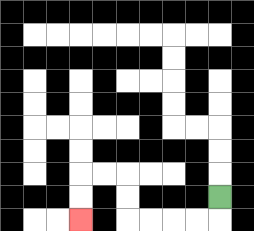{'start': '[9, 8]', 'end': '[3, 9]', 'path_directions': 'D,L,L,L,L,U,U,L,L,D,D', 'path_coordinates': '[[9, 8], [9, 9], [8, 9], [7, 9], [6, 9], [5, 9], [5, 8], [5, 7], [4, 7], [3, 7], [3, 8], [3, 9]]'}